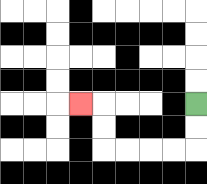{'start': '[8, 4]', 'end': '[3, 4]', 'path_directions': 'D,D,L,L,L,L,U,U,L', 'path_coordinates': '[[8, 4], [8, 5], [8, 6], [7, 6], [6, 6], [5, 6], [4, 6], [4, 5], [4, 4], [3, 4]]'}